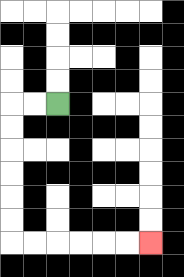{'start': '[2, 4]', 'end': '[6, 10]', 'path_directions': 'L,L,D,D,D,D,D,D,R,R,R,R,R,R', 'path_coordinates': '[[2, 4], [1, 4], [0, 4], [0, 5], [0, 6], [0, 7], [0, 8], [0, 9], [0, 10], [1, 10], [2, 10], [3, 10], [4, 10], [5, 10], [6, 10]]'}